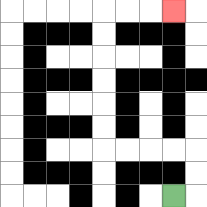{'start': '[7, 8]', 'end': '[7, 0]', 'path_directions': 'R,U,U,L,L,L,L,U,U,U,U,U,U,R,R,R', 'path_coordinates': '[[7, 8], [8, 8], [8, 7], [8, 6], [7, 6], [6, 6], [5, 6], [4, 6], [4, 5], [4, 4], [4, 3], [4, 2], [4, 1], [4, 0], [5, 0], [6, 0], [7, 0]]'}